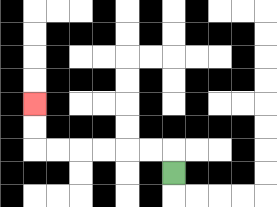{'start': '[7, 7]', 'end': '[1, 4]', 'path_directions': 'U,L,L,L,L,L,L,U,U', 'path_coordinates': '[[7, 7], [7, 6], [6, 6], [5, 6], [4, 6], [3, 6], [2, 6], [1, 6], [1, 5], [1, 4]]'}